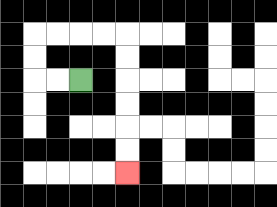{'start': '[3, 3]', 'end': '[5, 7]', 'path_directions': 'L,L,U,U,R,R,R,R,D,D,D,D,D,D', 'path_coordinates': '[[3, 3], [2, 3], [1, 3], [1, 2], [1, 1], [2, 1], [3, 1], [4, 1], [5, 1], [5, 2], [5, 3], [5, 4], [5, 5], [5, 6], [5, 7]]'}